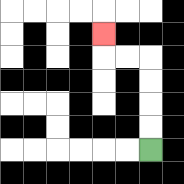{'start': '[6, 6]', 'end': '[4, 1]', 'path_directions': 'U,U,U,U,L,L,U', 'path_coordinates': '[[6, 6], [6, 5], [6, 4], [6, 3], [6, 2], [5, 2], [4, 2], [4, 1]]'}